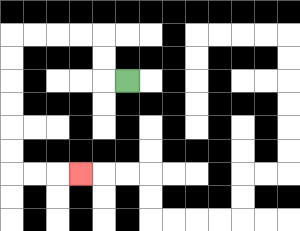{'start': '[5, 3]', 'end': '[3, 7]', 'path_directions': 'L,U,U,L,L,L,L,D,D,D,D,D,D,R,R,R', 'path_coordinates': '[[5, 3], [4, 3], [4, 2], [4, 1], [3, 1], [2, 1], [1, 1], [0, 1], [0, 2], [0, 3], [0, 4], [0, 5], [0, 6], [0, 7], [1, 7], [2, 7], [3, 7]]'}